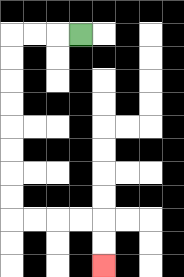{'start': '[3, 1]', 'end': '[4, 11]', 'path_directions': 'L,L,L,D,D,D,D,D,D,D,D,R,R,R,R,D,D', 'path_coordinates': '[[3, 1], [2, 1], [1, 1], [0, 1], [0, 2], [0, 3], [0, 4], [0, 5], [0, 6], [0, 7], [0, 8], [0, 9], [1, 9], [2, 9], [3, 9], [4, 9], [4, 10], [4, 11]]'}